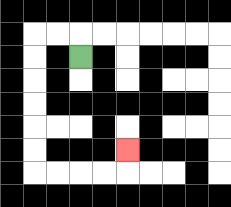{'start': '[3, 2]', 'end': '[5, 6]', 'path_directions': 'U,L,L,D,D,D,D,D,D,R,R,R,R,U', 'path_coordinates': '[[3, 2], [3, 1], [2, 1], [1, 1], [1, 2], [1, 3], [1, 4], [1, 5], [1, 6], [1, 7], [2, 7], [3, 7], [4, 7], [5, 7], [5, 6]]'}